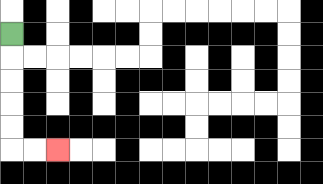{'start': '[0, 1]', 'end': '[2, 6]', 'path_directions': 'D,D,D,D,D,R,R', 'path_coordinates': '[[0, 1], [0, 2], [0, 3], [0, 4], [0, 5], [0, 6], [1, 6], [2, 6]]'}